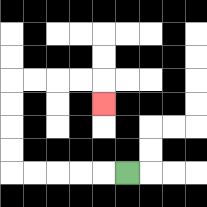{'start': '[5, 7]', 'end': '[4, 4]', 'path_directions': 'L,L,L,L,L,U,U,U,U,R,R,R,R,D', 'path_coordinates': '[[5, 7], [4, 7], [3, 7], [2, 7], [1, 7], [0, 7], [0, 6], [0, 5], [0, 4], [0, 3], [1, 3], [2, 3], [3, 3], [4, 3], [4, 4]]'}